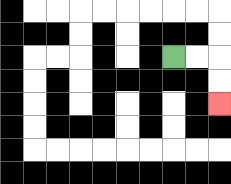{'start': '[7, 2]', 'end': '[9, 4]', 'path_directions': 'R,R,D,D', 'path_coordinates': '[[7, 2], [8, 2], [9, 2], [9, 3], [9, 4]]'}